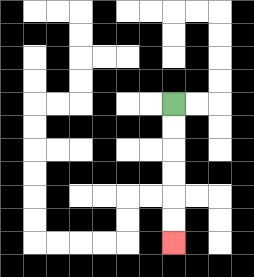{'start': '[7, 4]', 'end': '[7, 10]', 'path_directions': 'D,D,D,D,D,D', 'path_coordinates': '[[7, 4], [7, 5], [7, 6], [7, 7], [7, 8], [7, 9], [7, 10]]'}